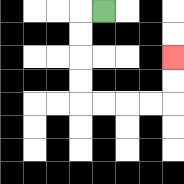{'start': '[4, 0]', 'end': '[7, 2]', 'path_directions': 'L,D,D,D,D,R,R,R,R,U,U', 'path_coordinates': '[[4, 0], [3, 0], [3, 1], [3, 2], [3, 3], [3, 4], [4, 4], [5, 4], [6, 4], [7, 4], [7, 3], [7, 2]]'}